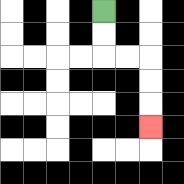{'start': '[4, 0]', 'end': '[6, 5]', 'path_directions': 'D,D,R,R,D,D,D', 'path_coordinates': '[[4, 0], [4, 1], [4, 2], [5, 2], [6, 2], [6, 3], [6, 4], [6, 5]]'}